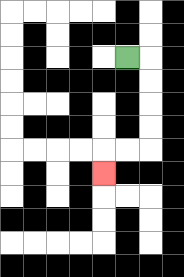{'start': '[5, 2]', 'end': '[4, 7]', 'path_directions': 'R,D,D,D,D,L,L,D', 'path_coordinates': '[[5, 2], [6, 2], [6, 3], [6, 4], [6, 5], [6, 6], [5, 6], [4, 6], [4, 7]]'}